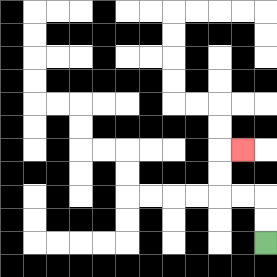{'start': '[11, 10]', 'end': '[10, 6]', 'path_directions': 'U,U,L,L,U,U,R', 'path_coordinates': '[[11, 10], [11, 9], [11, 8], [10, 8], [9, 8], [9, 7], [9, 6], [10, 6]]'}